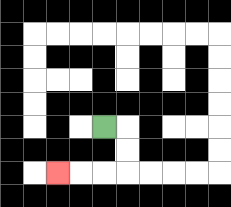{'start': '[4, 5]', 'end': '[2, 7]', 'path_directions': 'R,D,D,L,L,L', 'path_coordinates': '[[4, 5], [5, 5], [5, 6], [5, 7], [4, 7], [3, 7], [2, 7]]'}